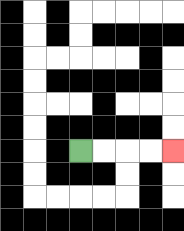{'start': '[3, 6]', 'end': '[7, 6]', 'path_directions': 'R,R,R,R', 'path_coordinates': '[[3, 6], [4, 6], [5, 6], [6, 6], [7, 6]]'}